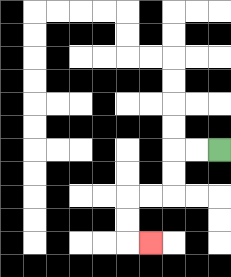{'start': '[9, 6]', 'end': '[6, 10]', 'path_directions': 'L,L,D,D,L,L,D,D,R', 'path_coordinates': '[[9, 6], [8, 6], [7, 6], [7, 7], [7, 8], [6, 8], [5, 8], [5, 9], [5, 10], [6, 10]]'}